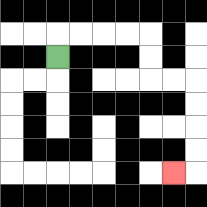{'start': '[2, 2]', 'end': '[7, 7]', 'path_directions': 'U,R,R,R,R,D,D,R,R,D,D,D,D,L', 'path_coordinates': '[[2, 2], [2, 1], [3, 1], [4, 1], [5, 1], [6, 1], [6, 2], [6, 3], [7, 3], [8, 3], [8, 4], [8, 5], [8, 6], [8, 7], [7, 7]]'}